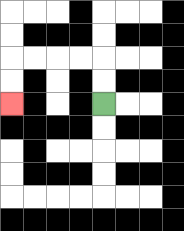{'start': '[4, 4]', 'end': '[0, 4]', 'path_directions': 'U,U,L,L,L,L,D,D', 'path_coordinates': '[[4, 4], [4, 3], [4, 2], [3, 2], [2, 2], [1, 2], [0, 2], [0, 3], [0, 4]]'}